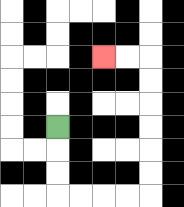{'start': '[2, 5]', 'end': '[4, 2]', 'path_directions': 'D,D,D,R,R,R,R,U,U,U,U,U,U,L,L', 'path_coordinates': '[[2, 5], [2, 6], [2, 7], [2, 8], [3, 8], [4, 8], [5, 8], [6, 8], [6, 7], [6, 6], [6, 5], [6, 4], [6, 3], [6, 2], [5, 2], [4, 2]]'}